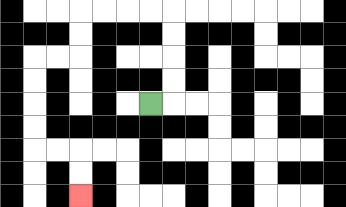{'start': '[6, 4]', 'end': '[3, 8]', 'path_directions': 'R,U,U,U,U,L,L,L,L,D,D,L,L,D,D,D,D,R,R,D,D', 'path_coordinates': '[[6, 4], [7, 4], [7, 3], [7, 2], [7, 1], [7, 0], [6, 0], [5, 0], [4, 0], [3, 0], [3, 1], [3, 2], [2, 2], [1, 2], [1, 3], [1, 4], [1, 5], [1, 6], [2, 6], [3, 6], [3, 7], [3, 8]]'}